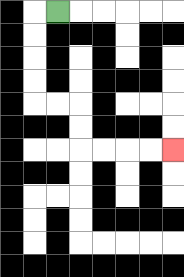{'start': '[2, 0]', 'end': '[7, 6]', 'path_directions': 'L,D,D,D,D,R,R,D,D,R,R,R,R', 'path_coordinates': '[[2, 0], [1, 0], [1, 1], [1, 2], [1, 3], [1, 4], [2, 4], [3, 4], [3, 5], [3, 6], [4, 6], [5, 6], [6, 6], [7, 6]]'}